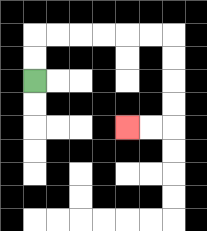{'start': '[1, 3]', 'end': '[5, 5]', 'path_directions': 'U,U,R,R,R,R,R,R,D,D,D,D,L,L', 'path_coordinates': '[[1, 3], [1, 2], [1, 1], [2, 1], [3, 1], [4, 1], [5, 1], [6, 1], [7, 1], [7, 2], [7, 3], [7, 4], [7, 5], [6, 5], [5, 5]]'}